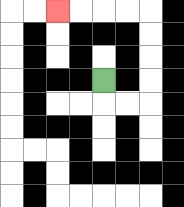{'start': '[4, 3]', 'end': '[2, 0]', 'path_directions': 'D,R,R,U,U,U,U,L,L,L,L', 'path_coordinates': '[[4, 3], [4, 4], [5, 4], [6, 4], [6, 3], [6, 2], [6, 1], [6, 0], [5, 0], [4, 0], [3, 0], [2, 0]]'}